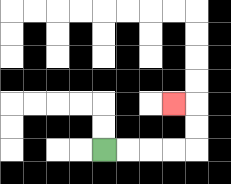{'start': '[4, 6]', 'end': '[7, 4]', 'path_directions': 'R,R,R,R,U,U,L', 'path_coordinates': '[[4, 6], [5, 6], [6, 6], [7, 6], [8, 6], [8, 5], [8, 4], [7, 4]]'}